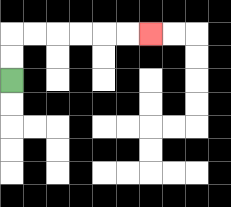{'start': '[0, 3]', 'end': '[6, 1]', 'path_directions': 'U,U,R,R,R,R,R,R', 'path_coordinates': '[[0, 3], [0, 2], [0, 1], [1, 1], [2, 1], [3, 1], [4, 1], [5, 1], [6, 1]]'}